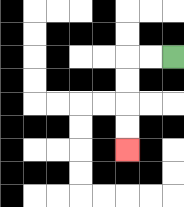{'start': '[7, 2]', 'end': '[5, 6]', 'path_directions': 'L,L,D,D,D,D', 'path_coordinates': '[[7, 2], [6, 2], [5, 2], [5, 3], [5, 4], [5, 5], [5, 6]]'}